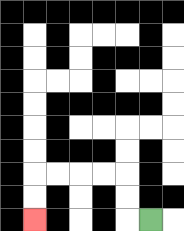{'start': '[6, 9]', 'end': '[1, 9]', 'path_directions': 'L,U,U,L,L,L,L,D,D', 'path_coordinates': '[[6, 9], [5, 9], [5, 8], [5, 7], [4, 7], [3, 7], [2, 7], [1, 7], [1, 8], [1, 9]]'}